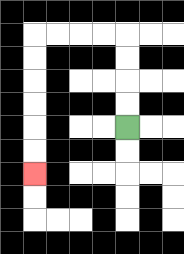{'start': '[5, 5]', 'end': '[1, 7]', 'path_directions': 'U,U,U,U,L,L,L,L,D,D,D,D,D,D', 'path_coordinates': '[[5, 5], [5, 4], [5, 3], [5, 2], [5, 1], [4, 1], [3, 1], [2, 1], [1, 1], [1, 2], [1, 3], [1, 4], [1, 5], [1, 6], [1, 7]]'}